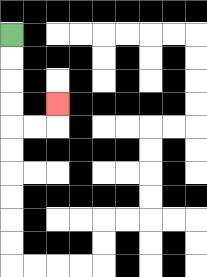{'start': '[0, 1]', 'end': '[2, 4]', 'path_directions': 'D,D,D,D,R,R,U', 'path_coordinates': '[[0, 1], [0, 2], [0, 3], [0, 4], [0, 5], [1, 5], [2, 5], [2, 4]]'}